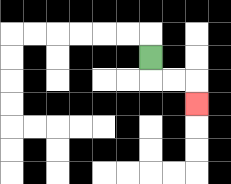{'start': '[6, 2]', 'end': '[8, 4]', 'path_directions': 'D,R,R,D', 'path_coordinates': '[[6, 2], [6, 3], [7, 3], [8, 3], [8, 4]]'}